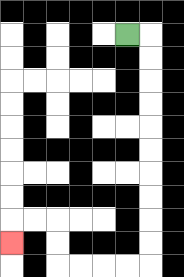{'start': '[5, 1]', 'end': '[0, 10]', 'path_directions': 'R,D,D,D,D,D,D,D,D,D,D,L,L,L,L,U,U,L,L,D', 'path_coordinates': '[[5, 1], [6, 1], [6, 2], [6, 3], [6, 4], [6, 5], [6, 6], [6, 7], [6, 8], [6, 9], [6, 10], [6, 11], [5, 11], [4, 11], [3, 11], [2, 11], [2, 10], [2, 9], [1, 9], [0, 9], [0, 10]]'}